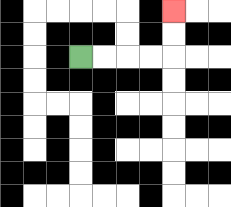{'start': '[3, 2]', 'end': '[7, 0]', 'path_directions': 'R,R,R,R,U,U', 'path_coordinates': '[[3, 2], [4, 2], [5, 2], [6, 2], [7, 2], [7, 1], [7, 0]]'}